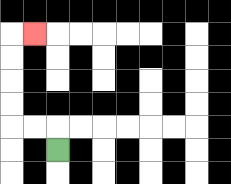{'start': '[2, 6]', 'end': '[1, 1]', 'path_directions': 'U,L,L,U,U,U,U,R', 'path_coordinates': '[[2, 6], [2, 5], [1, 5], [0, 5], [0, 4], [0, 3], [0, 2], [0, 1], [1, 1]]'}